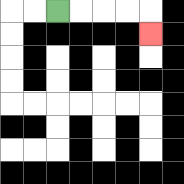{'start': '[2, 0]', 'end': '[6, 1]', 'path_directions': 'R,R,R,R,D', 'path_coordinates': '[[2, 0], [3, 0], [4, 0], [5, 0], [6, 0], [6, 1]]'}